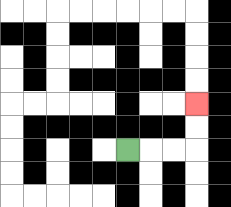{'start': '[5, 6]', 'end': '[8, 4]', 'path_directions': 'R,R,R,U,U', 'path_coordinates': '[[5, 6], [6, 6], [7, 6], [8, 6], [8, 5], [8, 4]]'}